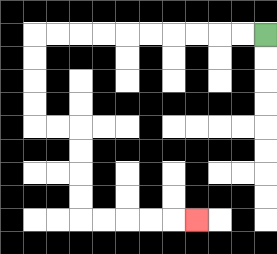{'start': '[11, 1]', 'end': '[8, 9]', 'path_directions': 'L,L,L,L,L,L,L,L,L,L,D,D,D,D,R,R,D,D,D,D,R,R,R,R,R', 'path_coordinates': '[[11, 1], [10, 1], [9, 1], [8, 1], [7, 1], [6, 1], [5, 1], [4, 1], [3, 1], [2, 1], [1, 1], [1, 2], [1, 3], [1, 4], [1, 5], [2, 5], [3, 5], [3, 6], [3, 7], [3, 8], [3, 9], [4, 9], [5, 9], [6, 9], [7, 9], [8, 9]]'}